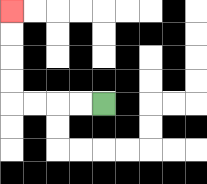{'start': '[4, 4]', 'end': '[0, 0]', 'path_directions': 'L,L,L,L,U,U,U,U', 'path_coordinates': '[[4, 4], [3, 4], [2, 4], [1, 4], [0, 4], [0, 3], [0, 2], [0, 1], [0, 0]]'}